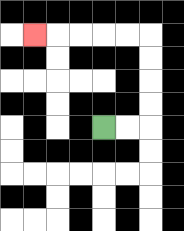{'start': '[4, 5]', 'end': '[1, 1]', 'path_directions': 'R,R,U,U,U,U,L,L,L,L,L', 'path_coordinates': '[[4, 5], [5, 5], [6, 5], [6, 4], [6, 3], [6, 2], [6, 1], [5, 1], [4, 1], [3, 1], [2, 1], [1, 1]]'}